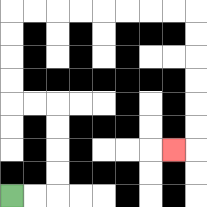{'start': '[0, 8]', 'end': '[7, 6]', 'path_directions': 'R,R,U,U,U,U,L,L,U,U,U,U,R,R,R,R,R,R,R,R,D,D,D,D,D,D,L', 'path_coordinates': '[[0, 8], [1, 8], [2, 8], [2, 7], [2, 6], [2, 5], [2, 4], [1, 4], [0, 4], [0, 3], [0, 2], [0, 1], [0, 0], [1, 0], [2, 0], [3, 0], [4, 0], [5, 0], [6, 0], [7, 0], [8, 0], [8, 1], [8, 2], [8, 3], [8, 4], [8, 5], [8, 6], [7, 6]]'}